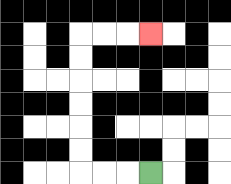{'start': '[6, 7]', 'end': '[6, 1]', 'path_directions': 'L,L,L,U,U,U,U,U,U,R,R,R', 'path_coordinates': '[[6, 7], [5, 7], [4, 7], [3, 7], [3, 6], [3, 5], [3, 4], [3, 3], [3, 2], [3, 1], [4, 1], [5, 1], [6, 1]]'}